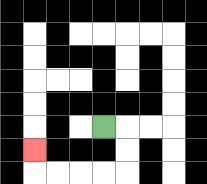{'start': '[4, 5]', 'end': '[1, 6]', 'path_directions': 'R,D,D,L,L,L,L,U', 'path_coordinates': '[[4, 5], [5, 5], [5, 6], [5, 7], [4, 7], [3, 7], [2, 7], [1, 7], [1, 6]]'}